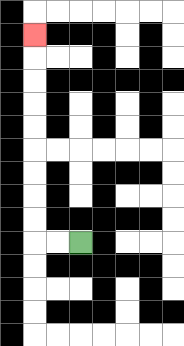{'start': '[3, 10]', 'end': '[1, 1]', 'path_directions': 'L,L,U,U,U,U,U,U,U,U,U', 'path_coordinates': '[[3, 10], [2, 10], [1, 10], [1, 9], [1, 8], [1, 7], [1, 6], [1, 5], [1, 4], [1, 3], [1, 2], [1, 1]]'}